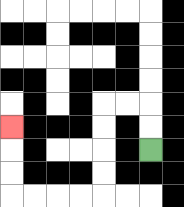{'start': '[6, 6]', 'end': '[0, 5]', 'path_directions': 'U,U,L,L,D,D,D,D,L,L,L,L,U,U,U', 'path_coordinates': '[[6, 6], [6, 5], [6, 4], [5, 4], [4, 4], [4, 5], [4, 6], [4, 7], [4, 8], [3, 8], [2, 8], [1, 8], [0, 8], [0, 7], [0, 6], [0, 5]]'}